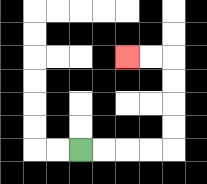{'start': '[3, 6]', 'end': '[5, 2]', 'path_directions': 'R,R,R,R,U,U,U,U,L,L', 'path_coordinates': '[[3, 6], [4, 6], [5, 6], [6, 6], [7, 6], [7, 5], [7, 4], [7, 3], [7, 2], [6, 2], [5, 2]]'}